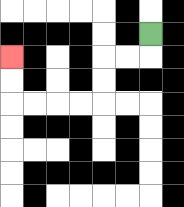{'start': '[6, 1]', 'end': '[0, 2]', 'path_directions': 'D,L,L,D,D,L,L,L,L,U,U', 'path_coordinates': '[[6, 1], [6, 2], [5, 2], [4, 2], [4, 3], [4, 4], [3, 4], [2, 4], [1, 4], [0, 4], [0, 3], [0, 2]]'}